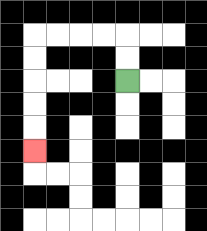{'start': '[5, 3]', 'end': '[1, 6]', 'path_directions': 'U,U,L,L,L,L,D,D,D,D,D', 'path_coordinates': '[[5, 3], [5, 2], [5, 1], [4, 1], [3, 1], [2, 1], [1, 1], [1, 2], [1, 3], [1, 4], [1, 5], [1, 6]]'}